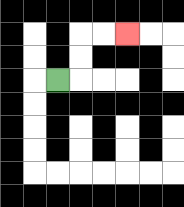{'start': '[2, 3]', 'end': '[5, 1]', 'path_directions': 'R,U,U,R,R', 'path_coordinates': '[[2, 3], [3, 3], [3, 2], [3, 1], [4, 1], [5, 1]]'}